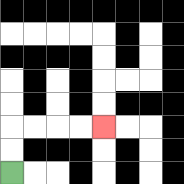{'start': '[0, 7]', 'end': '[4, 5]', 'path_directions': 'U,U,R,R,R,R', 'path_coordinates': '[[0, 7], [0, 6], [0, 5], [1, 5], [2, 5], [3, 5], [4, 5]]'}